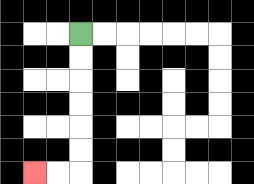{'start': '[3, 1]', 'end': '[1, 7]', 'path_directions': 'D,D,D,D,D,D,L,L', 'path_coordinates': '[[3, 1], [3, 2], [3, 3], [3, 4], [3, 5], [3, 6], [3, 7], [2, 7], [1, 7]]'}